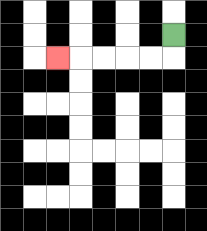{'start': '[7, 1]', 'end': '[2, 2]', 'path_directions': 'D,L,L,L,L,L', 'path_coordinates': '[[7, 1], [7, 2], [6, 2], [5, 2], [4, 2], [3, 2], [2, 2]]'}